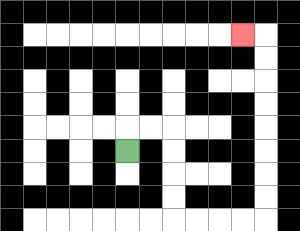{'start': '[5, 6]', 'end': '[10, 1]', 'path_directions': 'U,R,R,D,D,D,D,R,R,R,R,U,U,U,U,U,U,U,U,L', 'path_coordinates': '[[5, 6], [5, 5], [6, 5], [7, 5], [7, 6], [7, 7], [7, 8], [7, 9], [8, 9], [9, 9], [10, 9], [11, 9], [11, 8], [11, 7], [11, 6], [11, 5], [11, 4], [11, 3], [11, 2], [11, 1], [10, 1]]'}